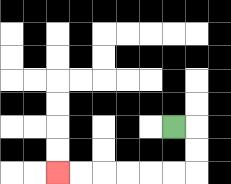{'start': '[7, 5]', 'end': '[2, 7]', 'path_directions': 'R,D,D,L,L,L,L,L,L', 'path_coordinates': '[[7, 5], [8, 5], [8, 6], [8, 7], [7, 7], [6, 7], [5, 7], [4, 7], [3, 7], [2, 7]]'}